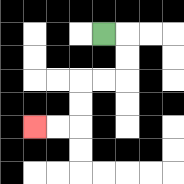{'start': '[4, 1]', 'end': '[1, 5]', 'path_directions': 'R,D,D,L,L,D,D,L,L', 'path_coordinates': '[[4, 1], [5, 1], [5, 2], [5, 3], [4, 3], [3, 3], [3, 4], [3, 5], [2, 5], [1, 5]]'}